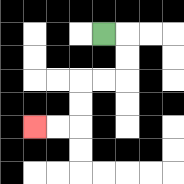{'start': '[4, 1]', 'end': '[1, 5]', 'path_directions': 'R,D,D,L,L,D,D,L,L', 'path_coordinates': '[[4, 1], [5, 1], [5, 2], [5, 3], [4, 3], [3, 3], [3, 4], [3, 5], [2, 5], [1, 5]]'}